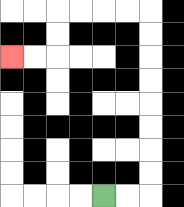{'start': '[4, 8]', 'end': '[0, 2]', 'path_directions': 'R,R,U,U,U,U,U,U,U,U,L,L,L,L,D,D,L,L', 'path_coordinates': '[[4, 8], [5, 8], [6, 8], [6, 7], [6, 6], [6, 5], [6, 4], [6, 3], [6, 2], [6, 1], [6, 0], [5, 0], [4, 0], [3, 0], [2, 0], [2, 1], [2, 2], [1, 2], [0, 2]]'}